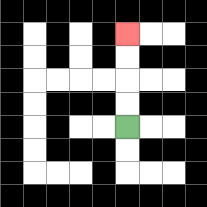{'start': '[5, 5]', 'end': '[5, 1]', 'path_directions': 'U,U,U,U', 'path_coordinates': '[[5, 5], [5, 4], [5, 3], [5, 2], [5, 1]]'}